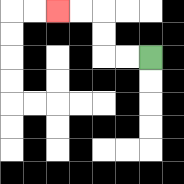{'start': '[6, 2]', 'end': '[2, 0]', 'path_directions': 'L,L,U,U,L,L', 'path_coordinates': '[[6, 2], [5, 2], [4, 2], [4, 1], [4, 0], [3, 0], [2, 0]]'}